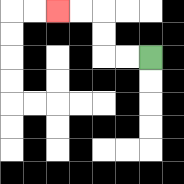{'start': '[6, 2]', 'end': '[2, 0]', 'path_directions': 'L,L,U,U,L,L', 'path_coordinates': '[[6, 2], [5, 2], [4, 2], [4, 1], [4, 0], [3, 0], [2, 0]]'}